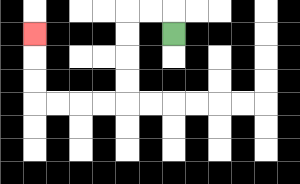{'start': '[7, 1]', 'end': '[1, 1]', 'path_directions': 'U,L,L,D,D,D,D,L,L,L,L,U,U,U', 'path_coordinates': '[[7, 1], [7, 0], [6, 0], [5, 0], [5, 1], [5, 2], [5, 3], [5, 4], [4, 4], [3, 4], [2, 4], [1, 4], [1, 3], [1, 2], [1, 1]]'}